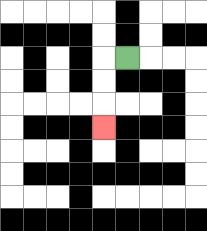{'start': '[5, 2]', 'end': '[4, 5]', 'path_directions': 'L,D,D,D', 'path_coordinates': '[[5, 2], [4, 2], [4, 3], [4, 4], [4, 5]]'}